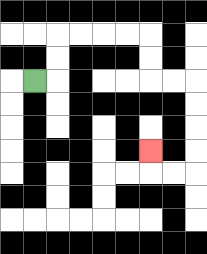{'start': '[1, 3]', 'end': '[6, 6]', 'path_directions': 'R,U,U,R,R,R,R,D,D,R,R,D,D,D,D,L,L,U', 'path_coordinates': '[[1, 3], [2, 3], [2, 2], [2, 1], [3, 1], [4, 1], [5, 1], [6, 1], [6, 2], [6, 3], [7, 3], [8, 3], [8, 4], [8, 5], [8, 6], [8, 7], [7, 7], [6, 7], [6, 6]]'}